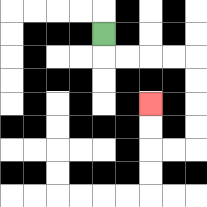{'start': '[4, 1]', 'end': '[6, 4]', 'path_directions': 'D,R,R,R,R,D,D,D,D,L,L,U,U', 'path_coordinates': '[[4, 1], [4, 2], [5, 2], [6, 2], [7, 2], [8, 2], [8, 3], [8, 4], [8, 5], [8, 6], [7, 6], [6, 6], [6, 5], [6, 4]]'}